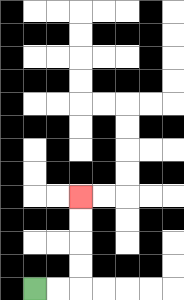{'start': '[1, 12]', 'end': '[3, 8]', 'path_directions': 'R,R,U,U,U,U', 'path_coordinates': '[[1, 12], [2, 12], [3, 12], [3, 11], [3, 10], [3, 9], [3, 8]]'}